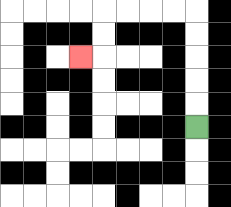{'start': '[8, 5]', 'end': '[3, 2]', 'path_directions': 'U,U,U,U,U,L,L,L,L,D,D,L', 'path_coordinates': '[[8, 5], [8, 4], [8, 3], [8, 2], [8, 1], [8, 0], [7, 0], [6, 0], [5, 0], [4, 0], [4, 1], [4, 2], [3, 2]]'}